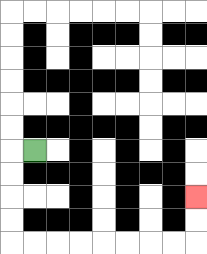{'start': '[1, 6]', 'end': '[8, 8]', 'path_directions': 'L,D,D,D,D,R,R,R,R,R,R,R,R,U,U', 'path_coordinates': '[[1, 6], [0, 6], [0, 7], [0, 8], [0, 9], [0, 10], [1, 10], [2, 10], [3, 10], [4, 10], [5, 10], [6, 10], [7, 10], [8, 10], [8, 9], [8, 8]]'}